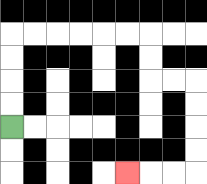{'start': '[0, 5]', 'end': '[5, 7]', 'path_directions': 'U,U,U,U,R,R,R,R,R,R,D,D,R,R,D,D,D,D,L,L,L', 'path_coordinates': '[[0, 5], [0, 4], [0, 3], [0, 2], [0, 1], [1, 1], [2, 1], [3, 1], [4, 1], [5, 1], [6, 1], [6, 2], [6, 3], [7, 3], [8, 3], [8, 4], [8, 5], [8, 6], [8, 7], [7, 7], [6, 7], [5, 7]]'}